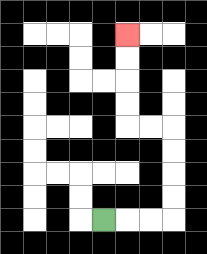{'start': '[4, 9]', 'end': '[5, 1]', 'path_directions': 'R,R,R,U,U,U,U,L,L,U,U,U,U', 'path_coordinates': '[[4, 9], [5, 9], [6, 9], [7, 9], [7, 8], [7, 7], [7, 6], [7, 5], [6, 5], [5, 5], [5, 4], [5, 3], [5, 2], [5, 1]]'}